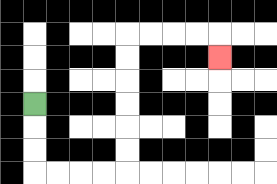{'start': '[1, 4]', 'end': '[9, 2]', 'path_directions': 'D,D,D,R,R,R,R,U,U,U,U,U,U,R,R,R,R,D', 'path_coordinates': '[[1, 4], [1, 5], [1, 6], [1, 7], [2, 7], [3, 7], [4, 7], [5, 7], [5, 6], [5, 5], [5, 4], [5, 3], [5, 2], [5, 1], [6, 1], [7, 1], [8, 1], [9, 1], [9, 2]]'}